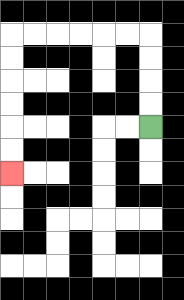{'start': '[6, 5]', 'end': '[0, 7]', 'path_directions': 'U,U,U,U,L,L,L,L,L,L,D,D,D,D,D,D', 'path_coordinates': '[[6, 5], [6, 4], [6, 3], [6, 2], [6, 1], [5, 1], [4, 1], [3, 1], [2, 1], [1, 1], [0, 1], [0, 2], [0, 3], [0, 4], [0, 5], [0, 6], [0, 7]]'}